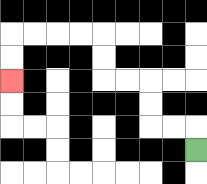{'start': '[8, 6]', 'end': '[0, 3]', 'path_directions': 'U,L,L,U,U,L,L,U,U,L,L,L,L,D,D', 'path_coordinates': '[[8, 6], [8, 5], [7, 5], [6, 5], [6, 4], [6, 3], [5, 3], [4, 3], [4, 2], [4, 1], [3, 1], [2, 1], [1, 1], [0, 1], [0, 2], [0, 3]]'}